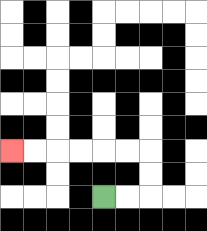{'start': '[4, 8]', 'end': '[0, 6]', 'path_directions': 'R,R,U,U,L,L,L,L,L,L', 'path_coordinates': '[[4, 8], [5, 8], [6, 8], [6, 7], [6, 6], [5, 6], [4, 6], [3, 6], [2, 6], [1, 6], [0, 6]]'}